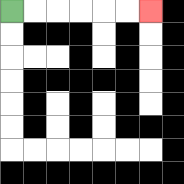{'start': '[0, 0]', 'end': '[6, 0]', 'path_directions': 'R,R,R,R,R,R', 'path_coordinates': '[[0, 0], [1, 0], [2, 0], [3, 0], [4, 0], [5, 0], [6, 0]]'}